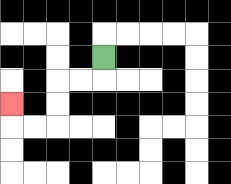{'start': '[4, 2]', 'end': '[0, 4]', 'path_directions': 'D,L,L,D,D,L,L,U', 'path_coordinates': '[[4, 2], [4, 3], [3, 3], [2, 3], [2, 4], [2, 5], [1, 5], [0, 5], [0, 4]]'}